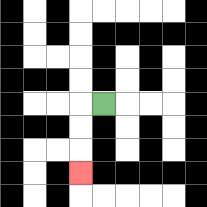{'start': '[4, 4]', 'end': '[3, 7]', 'path_directions': 'L,D,D,D', 'path_coordinates': '[[4, 4], [3, 4], [3, 5], [3, 6], [3, 7]]'}